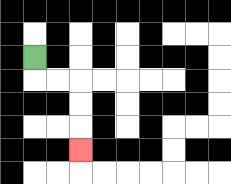{'start': '[1, 2]', 'end': '[3, 6]', 'path_directions': 'D,R,R,D,D,D', 'path_coordinates': '[[1, 2], [1, 3], [2, 3], [3, 3], [3, 4], [3, 5], [3, 6]]'}